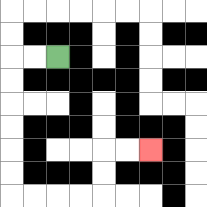{'start': '[2, 2]', 'end': '[6, 6]', 'path_directions': 'L,L,D,D,D,D,D,D,R,R,R,R,U,U,R,R', 'path_coordinates': '[[2, 2], [1, 2], [0, 2], [0, 3], [0, 4], [0, 5], [0, 6], [0, 7], [0, 8], [1, 8], [2, 8], [3, 8], [4, 8], [4, 7], [4, 6], [5, 6], [6, 6]]'}